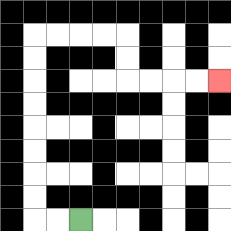{'start': '[3, 9]', 'end': '[9, 3]', 'path_directions': 'L,L,U,U,U,U,U,U,U,U,R,R,R,R,D,D,R,R,R,R', 'path_coordinates': '[[3, 9], [2, 9], [1, 9], [1, 8], [1, 7], [1, 6], [1, 5], [1, 4], [1, 3], [1, 2], [1, 1], [2, 1], [3, 1], [4, 1], [5, 1], [5, 2], [5, 3], [6, 3], [7, 3], [8, 3], [9, 3]]'}